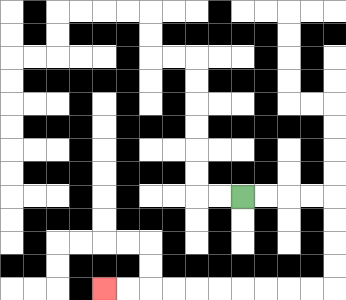{'start': '[10, 8]', 'end': '[4, 12]', 'path_directions': 'R,R,R,R,D,D,D,D,L,L,L,L,L,L,L,L,L,L', 'path_coordinates': '[[10, 8], [11, 8], [12, 8], [13, 8], [14, 8], [14, 9], [14, 10], [14, 11], [14, 12], [13, 12], [12, 12], [11, 12], [10, 12], [9, 12], [8, 12], [7, 12], [6, 12], [5, 12], [4, 12]]'}